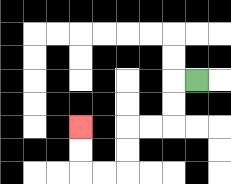{'start': '[8, 3]', 'end': '[3, 5]', 'path_directions': 'L,D,D,L,L,D,D,L,L,U,U', 'path_coordinates': '[[8, 3], [7, 3], [7, 4], [7, 5], [6, 5], [5, 5], [5, 6], [5, 7], [4, 7], [3, 7], [3, 6], [3, 5]]'}